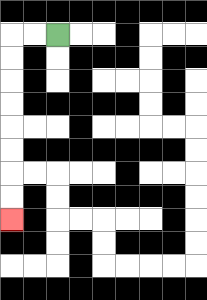{'start': '[2, 1]', 'end': '[0, 9]', 'path_directions': 'L,L,D,D,D,D,D,D,D,D', 'path_coordinates': '[[2, 1], [1, 1], [0, 1], [0, 2], [0, 3], [0, 4], [0, 5], [0, 6], [0, 7], [0, 8], [0, 9]]'}